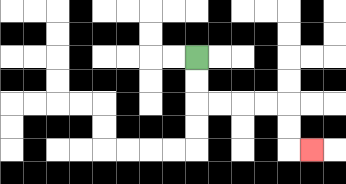{'start': '[8, 2]', 'end': '[13, 6]', 'path_directions': 'D,D,R,R,R,R,D,D,R', 'path_coordinates': '[[8, 2], [8, 3], [8, 4], [9, 4], [10, 4], [11, 4], [12, 4], [12, 5], [12, 6], [13, 6]]'}